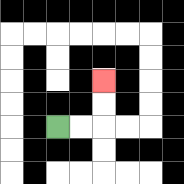{'start': '[2, 5]', 'end': '[4, 3]', 'path_directions': 'R,R,U,U', 'path_coordinates': '[[2, 5], [3, 5], [4, 5], [4, 4], [4, 3]]'}